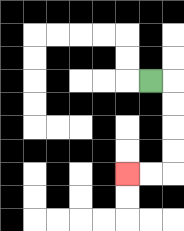{'start': '[6, 3]', 'end': '[5, 7]', 'path_directions': 'R,D,D,D,D,L,L', 'path_coordinates': '[[6, 3], [7, 3], [7, 4], [7, 5], [7, 6], [7, 7], [6, 7], [5, 7]]'}